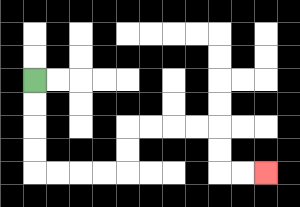{'start': '[1, 3]', 'end': '[11, 7]', 'path_directions': 'D,D,D,D,R,R,R,R,U,U,R,R,R,R,D,D,R,R', 'path_coordinates': '[[1, 3], [1, 4], [1, 5], [1, 6], [1, 7], [2, 7], [3, 7], [4, 7], [5, 7], [5, 6], [5, 5], [6, 5], [7, 5], [8, 5], [9, 5], [9, 6], [9, 7], [10, 7], [11, 7]]'}